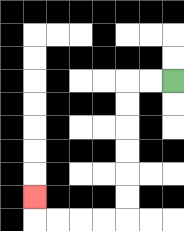{'start': '[7, 3]', 'end': '[1, 8]', 'path_directions': 'L,L,D,D,D,D,D,D,L,L,L,L,U', 'path_coordinates': '[[7, 3], [6, 3], [5, 3], [5, 4], [5, 5], [5, 6], [5, 7], [5, 8], [5, 9], [4, 9], [3, 9], [2, 9], [1, 9], [1, 8]]'}